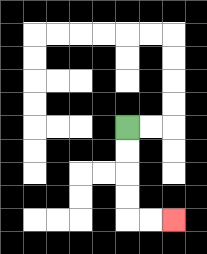{'start': '[5, 5]', 'end': '[7, 9]', 'path_directions': 'D,D,D,D,R,R', 'path_coordinates': '[[5, 5], [5, 6], [5, 7], [5, 8], [5, 9], [6, 9], [7, 9]]'}